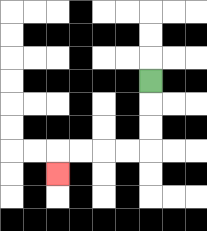{'start': '[6, 3]', 'end': '[2, 7]', 'path_directions': 'D,D,D,L,L,L,L,D', 'path_coordinates': '[[6, 3], [6, 4], [6, 5], [6, 6], [5, 6], [4, 6], [3, 6], [2, 6], [2, 7]]'}